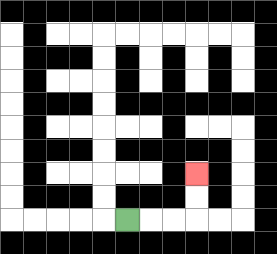{'start': '[5, 9]', 'end': '[8, 7]', 'path_directions': 'R,R,R,U,U', 'path_coordinates': '[[5, 9], [6, 9], [7, 9], [8, 9], [8, 8], [8, 7]]'}